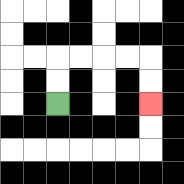{'start': '[2, 4]', 'end': '[6, 4]', 'path_directions': 'U,U,R,R,R,R,D,D', 'path_coordinates': '[[2, 4], [2, 3], [2, 2], [3, 2], [4, 2], [5, 2], [6, 2], [6, 3], [6, 4]]'}